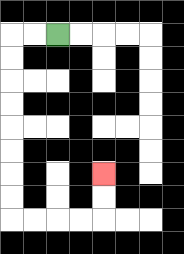{'start': '[2, 1]', 'end': '[4, 7]', 'path_directions': 'L,L,D,D,D,D,D,D,D,D,R,R,R,R,U,U', 'path_coordinates': '[[2, 1], [1, 1], [0, 1], [0, 2], [0, 3], [0, 4], [0, 5], [0, 6], [0, 7], [0, 8], [0, 9], [1, 9], [2, 9], [3, 9], [4, 9], [4, 8], [4, 7]]'}